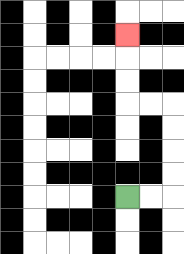{'start': '[5, 8]', 'end': '[5, 1]', 'path_directions': 'R,R,U,U,U,U,L,L,U,U,U', 'path_coordinates': '[[5, 8], [6, 8], [7, 8], [7, 7], [7, 6], [7, 5], [7, 4], [6, 4], [5, 4], [5, 3], [5, 2], [5, 1]]'}